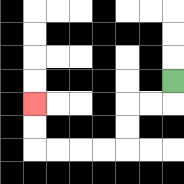{'start': '[7, 3]', 'end': '[1, 4]', 'path_directions': 'D,L,L,D,D,L,L,L,L,U,U', 'path_coordinates': '[[7, 3], [7, 4], [6, 4], [5, 4], [5, 5], [5, 6], [4, 6], [3, 6], [2, 6], [1, 6], [1, 5], [1, 4]]'}